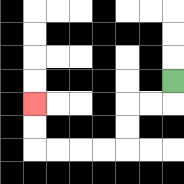{'start': '[7, 3]', 'end': '[1, 4]', 'path_directions': 'D,L,L,D,D,L,L,L,L,U,U', 'path_coordinates': '[[7, 3], [7, 4], [6, 4], [5, 4], [5, 5], [5, 6], [4, 6], [3, 6], [2, 6], [1, 6], [1, 5], [1, 4]]'}